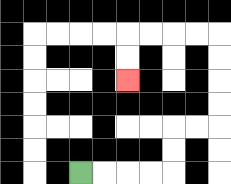{'start': '[3, 7]', 'end': '[5, 3]', 'path_directions': 'R,R,R,R,U,U,R,R,U,U,U,U,L,L,L,L,D,D', 'path_coordinates': '[[3, 7], [4, 7], [5, 7], [6, 7], [7, 7], [7, 6], [7, 5], [8, 5], [9, 5], [9, 4], [9, 3], [9, 2], [9, 1], [8, 1], [7, 1], [6, 1], [5, 1], [5, 2], [5, 3]]'}